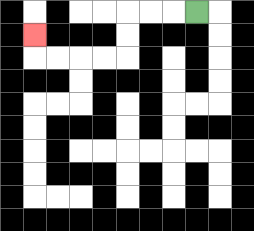{'start': '[8, 0]', 'end': '[1, 1]', 'path_directions': 'L,L,L,D,D,L,L,L,L,U', 'path_coordinates': '[[8, 0], [7, 0], [6, 0], [5, 0], [5, 1], [5, 2], [4, 2], [3, 2], [2, 2], [1, 2], [1, 1]]'}